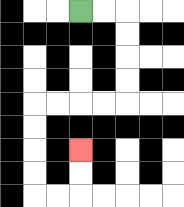{'start': '[3, 0]', 'end': '[3, 6]', 'path_directions': 'R,R,D,D,D,D,L,L,L,L,D,D,D,D,R,R,U,U', 'path_coordinates': '[[3, 0], [4, 0], [5, 0], [5, 1], [5, 2], [5, 3], [5, 4], [4, 4], [3, 4], [2, 4], [1, 4], [1, 5], [1, 6], [1, 7], [1, 8], [2, 8], [3, 8], [3, 7], [3, 6]]'}